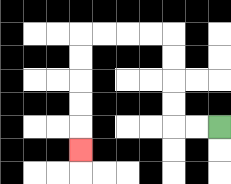{'start': '[9, 5]', 'end': '[3, 6]', 'path_directions': 'L,L,U,U,U,U,L,L,L,L,D,D,D,D,D', 'path_coordinates': '[[9, 5], [8, 5], [7, 5], [7, 4], [7, 3], [7, 2], [7, 1], [6, 1], [5, 1], [4, 1], [3, 1], [3, 2], [3, 3], [3, 4], [3, 5], [3, 6]]'}